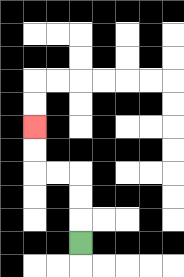{'start': '[3, 10]', 'end': '[1, 5]', 'path_directions': 'U,U,U,L,L,U,U', 'path_coordinates': '[[3, 10], [3, 9], [3, 8], [3, 7], [2, 7], [1, 7], [1, 6], [1, 5]]'}